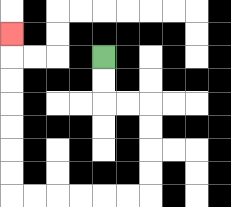{'start': '[4, 2]', 'end': '[0, 1]', 'path_directions': 'D,D,R,R,D,D,D,D,L,L,L,L,L,L,U,U,U,U,U,U,U', 'path_coordinates': '[[4, 2], [4, 3], [4, 4], [5, 4], [6, 4], [6, 5], [6, 6], [6, 7], [6, 8], [5, 8], [4, 8], [3, 8], [2, 8], [1, 8], [0, 8], [0, 7], [0, 6], [0, 5], [0, 4], [0, 3], [0, 2], [0, 1]]'}